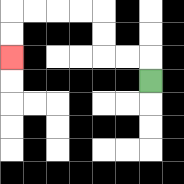{'start': '[6, 3]', 'end': '[0, 2]', 'path_directions': 'U,L,L,U,U,L,L,L,L,D,D', 'path_coordinates': '[[6, 3], [6, 2], [5, 2], [4, 2], [4, 1], [4, 0], [3, 0], [2, 0], [1, 0], [0, 0], [0, 1], [0, 2]]'}